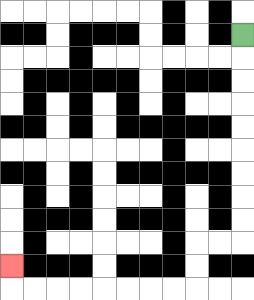{'start': '[10, 1]', 'end': '[0, 11]', 'path_directions': 'D,D,D,D,D,D,D,D,D,L,L,D,D,L,L,L,L,L,L,L,L,U', 'path_coordinates': '[[10, 1], [10, 2], [10, 3], [10, 4], [10, 5], [10, 6], [10, 7], [10, 8], [10, 9], [10, 10], [9, 10], [8, 10], [8, 11], [8, 12], [7, 12], [6, 12], [5, 12], [4, 12], [3, 12], [2, 12], [1, 12], [0, 12], [0, 11]]'}